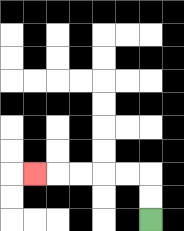{'start': '[6, 9]', 'end': '[1, 7]', 'path_directions': 'U,U,L,L,L,L,L', 'path_coordinates': '[[6, 9], [6, 8], [6, 7], [5, 7], [4, 7], [3, 7], [2, 7], [1, 7]]'}